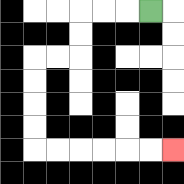{'start': '[6, 0]', 'end': '[7, 6]', 'path_directions': 'L,L,L,D,D,L,L,D,D,D,D,R,R,R,R,R,R', 'path_coordinates': '[[6, 0], [5, 0], [4, 0], [3, 0], [3, 1], [3, 2], [2, 2], [1, 2], [1, 3], [1, 4], [1, 5], [1, 6], [2, 6], [3, 6], [4, 6], [5, 6], [6, 6], [7, 6]]'}